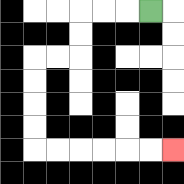{'start': '[6, 0]', 'end': '[7, 6]', 'path_directions': 'L,L,L,D,D,L,L,D,D,D,D,R,R,R,R,R,R', 'path_coordinates': '[[6, 0], [5, 0], [4, 0], [3, 0], [3, 1], [3, 2], [2, 2], [1, 2], [1, 3], [1, 4], [1, 5], [1, 6], [2, 6], [3, 6], [4, 6], [5, 6], [6, 6], [7, 6]]'}